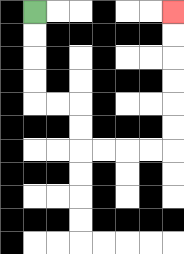{'start': '[1, 0]', 'end': '[7, 0]', 'path_directions': 'D,D,D,D,R,R,D,D,R,R,R,R,U,U,U,U,U,U', 'path_coordinates': '[[1, 0], [1, 1], [1, 2], [1, 3], [1, 4], [2, 4], [3, 4], [3, 5], [3, 6], [4, 6], [5, 6], [6, 6], [7, 6], [7, 5], [7, 4], [7, 3], [7, 2], [7, 1], [7, 0]]'}